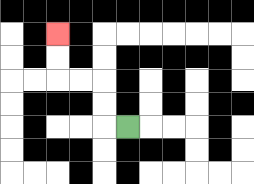{'start': '[5, 5]', 'end': '[2, 1]', 'path_directions': 'L,U,U,L,L,U,U', 'path_coordinates': '[[5, 5], [4, 5], [4, 4], [4, 3], [3, 3], [2, 3], [2, 2], [2, 1]]'}